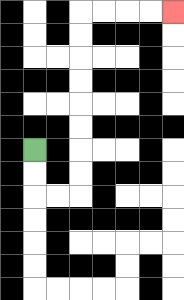{'start': '[1, 6]', 'end': '[7, 0]', 'path_directions': 'D,D,R,R,U,U,U,U,U,U,U,U,R,R,R,R', 'path_coordinates': '[[1, 6], [1, 7], [1, 8], [2, 8], [3, 8], [3, 7], [3, 6], [3, 5], [3, 4], [3, 3], [3, 2], [3, 1], [3, 0], [4, 0], [5, 0], [6, 0], [7, 0]]'}